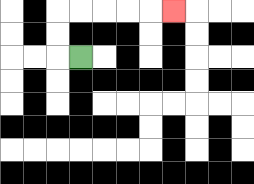{'start': '[3, 2]', 'end': '[7, 0]', 'path_directions': 'L,U,U,R,R,R,R,R', 'path_coordinates': '[[3, 2], [2, 2], [2, 1], [2, 0], [3, 0], [4, 0], [5, 0], [6, 0], [7, 0]]'}